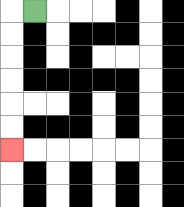{'start': '[1, 0]', 'end': '[0, 6]', 'path_directions': 'L,D,D,D,D,D,D', 'path_coordinates': '[[1, 0], [0, 0], [0, 1], [0, 2], [0, 3], [0, 4], [0, 5], [0, 6]]'}